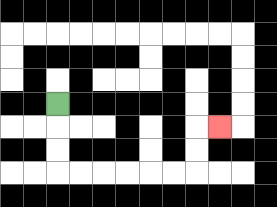{'start': '[2, 4]', 'end': '[9, 5]', 'path_directions': 'D,D,D,R,R,R,R,R,R,U,U,R', 'path_coordinates': '[[2, 4], [2, 5], [2, 6], [2, 7], [3, 7], [4, 7], [5, 7], [6, 7], [7, 7], [8, 7], [8, 6], [8, 5], [9, 5]]'}